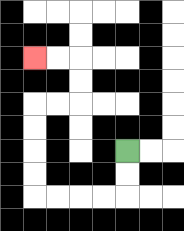{'start': '[5, 6]', 'end': '[1, 2]', 'path_directions': 'D,D,L,L,L,L,U,U,U,U,R,R,U,U,L,L', 'path_coordinates': '[[5, 6], [5, 7], [5, 8], [4, 8], [3, 8], [2, 8], [1, 8], [1, 7], [1, 6], [1, 5], [1, 4], [2, 4], [3, 4], [3, 3], [3, 2], [2, 2], [1, 2]]'}